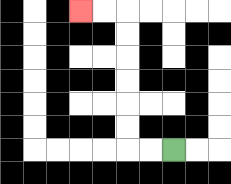{'start': '[7, 6]', 'end': '[3, 0]', 'path_directions': 'L,L,U,U,U,U,U,U,L,L', 'path_coordinates': '[[7, 6], [6, 6], [5, 6], [5, 5], [5, 4], [5, 3], [5, 2], [5, 1], [5, 0], [4, 0], [3, 0]]'}